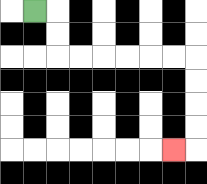{'start': '[1, 0]', 'end': '[7, 6]', 'path_directions': 'R,D,D,R,R,R,R,R,R,D,D,D,D,L', 'path_coordinates': '[[1, 0], [2, 0], [2, 1], [2, 2], [3, 2], [4, 2], [5, 2], [6, 2], [7, 2], [8, 2], [8, 3], [8, 4], [8, 5], [8, 6], [7, 6]]'}